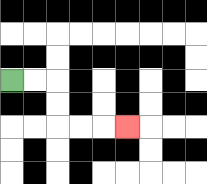{'start': '[0, 3]', 'end': '[5, 5]', 'path_directions': 'R,R,D,D,R,R,R', 'path_coordinates': '[[0, 3], [1, 3], [2, 3], [2, 4], [2, 5], [3, 5], [4, 5], [5, 5]]'}